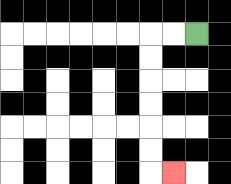{'start': '[8, 1]', 'end': '[7, 7]', 'path_directions': 'L,L,D,D,D,D,D,D,R', 'path_coordinates': '[[8, 1], [7, 1], [6, 1], [6, 2], [6, 3], [6, 4], [6, 5], [6, 6], [6, 7], [7, 7]]'}